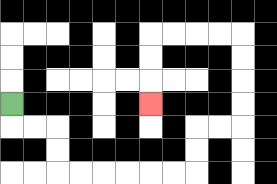{'start': '[0, 4]', 'end': '[6, 4]', 'path_directions': 'D,R,R,D,D,R,R,R,R,R,R,U,U,R,R,U,U,U,U,L,L,L,L,D,D,D', 'path_coordinates': '[[0, 4], [0, 5], [1, 5], [2, 5], [2, 6], [2, 7], [3, 7], [4, 7], [5, 7], [6, 7], [7, 7], [8, 7], [8, 6], [8, 5], [9, 5], [10, 5], [10, 4], [10, 3], [10, 2], [10, 1], [9, 1], [8, 1], [7, 1], [6, 1], [6, 2], [6, 3], [6, 4]]'}